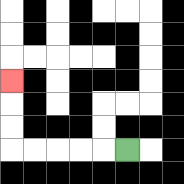{'start': '[5, 6]', 'end': '[0, 3]', 'path_directions': 'L,L,L,L,L,U,U,U', 'path_coordinates': '[[5, 6], [4, 6], [3, 6], [2, 6], [1, 6], [0, 6], [0, 5], [0, 4], [0, 3]]'}